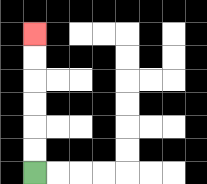{'start': '[1, 7]', 'end': '[1, 1]', 'path_directions': 'U,U,U,U,U,U', 'path_coordinates': '[[1, 7], [1, 6], [1, 5], [1, 4], [1, 3], [1, 2], [1, 1]]'}